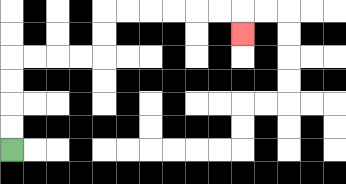{'start': '[0, 6]', 'end': '[10, 1]', 'path_directions': 'U,U,U,U,R,R,R,R,U,U,R,R,R,R,R,R,D', 'path_coordinates': '[[0, 6], [0, 5], [0, 4], [0, 3], [0, 2], [1, 2], [2, 2], [3, 2], [4, 2], [4, 1], [4, 0], [5, 0], [6, 0], [7, 0], [8, 0], [9, 0], [10, 0], [10, 1]]'}